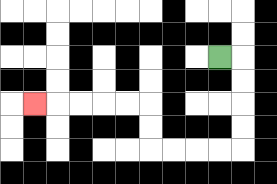{'start': '[9, 2]', 'end': '[1, 4]', 'path_directions': 'R,D,D,D,D,L,L,L,L,U,U,L,L,L,L,L', 'path_coordinates': '[[9, 2], [10, 2], [10, 3], [10, 4], [10, 5], [10, 6], [9, 6], [8, 6], [7, 6], [6, 6], [6, 5], [6, 4], [5, 4], [4, 4], [3, 4], [2, 4], [1, 4]]'}